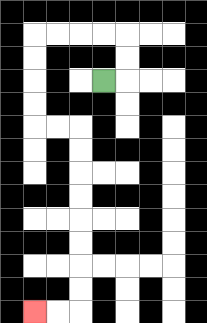{'start': '[4, 3]', 'end': '[1, 13]', 'path_directions': 'R,U,U,L,L,L,L,D,D,D,D,R,R,D,D,D,D,D,D,D,D,L,L', 'path_coordinates': '[[4, 3], [5, 3], [5, 2], [5, 1], [4, 1], [3, 1], [2, 1], [1, 1], [1, 2], [1, 3], [1, 4], [1, 5], [2, 5], [3, 5], [3, 6], [3, 7], [3, 8], [3, 9], [3, 10], [3, 11], [3, 12], [3, 13], [2, 13], [1, 13]]'}